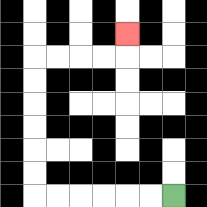{'start': '[7, 8]', 'end': '[5, 1]', 'path_directions': 'L,L,L,L,L,L,U,U,U,U,U,U,R,R,R,R,U', 'path_coordinates': '[[7, 8], [6, 8], [5, 8], [4, 8], [3, 8], [2, 8], [1, 8], [1, 7], [1, 6], [1, 5], [1, 4], [1, 3], [1, 2], [2, 2], [3, 2], [4, 2], [5, 2], [5, 1]]'}